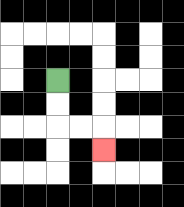{'start': '[2, 3]', 'end': '[4, 6]', 'path_directions': 'D,D,R,R,D', 'path_coordinates': '[[2, 3], [2, 4], [2, 5], [3, 5], [4, 5], [4, 6]]'}